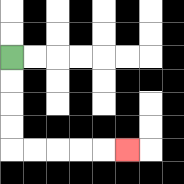{'start': '[0, 2]', 'end': '[5, 6]', 'path_directions': 'D,D,D,D,R,R,R,R,R', 'path_coordinates': '[[0, 2], [0, 3], [0, 4], [0, 5], [0, 6], [1, 6], [2, 6], [3, 6], [4, 6], [5, 6]]'}